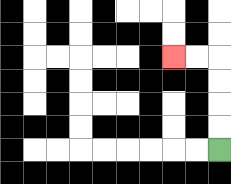{'start': '[9, 6]', 'end': '[7, 2]', 'path_directions': 'U,U,U,U,L,L', 'path_coordinates': '[[9, 6], [9, 5], [9, 4], [9, 3], [9, 2], [8, 2], [7, 2]]'}